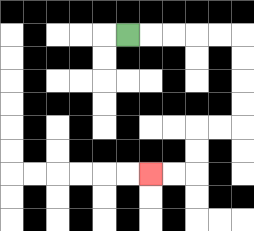{'start': '[5, 1]', 'end': '[6, 7]', 'path_directions': 'R,R,R,R,R,D,D,D,D,L,L,D,D,L,L', 'path_coordinates': '[[5, 1], [6, 1], [7, 1], [8, 1], [9, 1], [10, 1], [10, 2], [10, 3], [10, 4], [10, 5], [9, 5], [8, 5], [8, 6], [8, 7], [7, 7], [6, 7]]'}